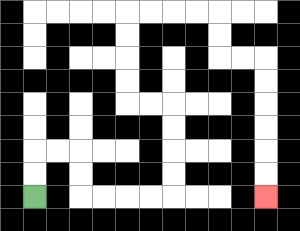{'start': '[1, 8]', 'end': '[11, 8]', 'path_directions': 'U,U,R,R,D,D,R,R,R,R,U,U,U,U,L,L,U,U,U,U,R,R,R,R,D,D,R,R,D,D,D,D,D,D', 'path_coordinates': '[[1, 8], [1, 7], [1, 6], [2, 6], [3, 6], [3, 7], [3, 8], [4, 8], [5, 8], [6, 8], [7, 8], [7, 7], [7, 6], [7, 5], [7, 4], [6, 4], [5, 4], [5, 3], [5, 2], [5, 1], [5, 0], [6, 0], [7, 0], [8, 0], [9, 0], [9, 1], [9, 2], [10, 2], [11, 2], [11, 3], [11, 4], [11, 5], [11, 6], [11, 7], [11, 8]]'}